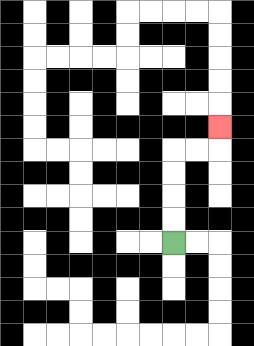{'start': '[7, 10]', 'end': '[9, 5]', 'path_directions': 'U,U,U,U,R,R,U', 'path_coordinates': '[[7, 10], [7, 9], [7, 8], [7, 7], [7, 6], [8, 6], [9, 6], [9, 5]]'}